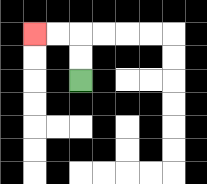{'start': '[3, 3]', 'end': '[1, 1]', 'path_directions': 'U,U,L,L', 'path_coordinates': '[[3, 3], [3, 2], [3, 1], [2, 1], [1, 1]]'}